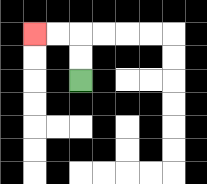{'start': '[3, 3]', 'end': '[1, 1]', 'path_directions': 'U,U,L,L', 'path_coordinates': '[[3, 3], [3, 2], [3, 1], [2, 1], [1, 1]]'}